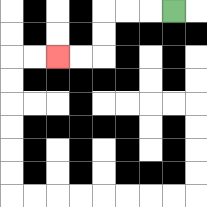{'start': '[7, 0]', 'end': '[2, 2]', 'path_directions': 'L,L,L,D,D,L,L', 'path_coordinates': '[[7, 0], [6, 0], [5, 0], [4, 0], [4, 1], [4, 2], [3, 2], [2, 2]]'}